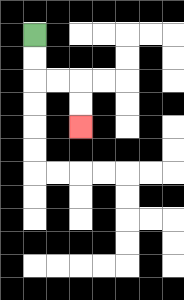{'start': '[1, 1]', 'end': '[3, 5]', 'path_directions': 'D,D,R,R,D,D', 'path_coordinates': '[[1, 1], [1, 2], [1, 3], [2, 3], [3, 3], [3, 4], [3, 5]]'}